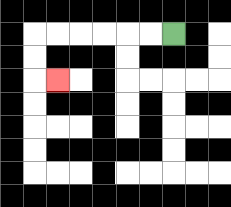{'start': '[7, 1]', 'end': '[2, 3]', 'path_directions': 'L,L,L,L,L,L,D,D,R', 'path_coordinates': '[[7, 1], [6, 1], [5, 1], [4, 1], [3, 1], [2, 1], [1, 1], [1, 2], [1, 3], [2, 3]]'}